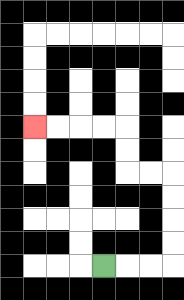{'start': '[4, 11]', 'end': '[1, 5]', 'path_directions': 'R,R,R,U,U,U,U,L,L,U,U,L,L,L,L', 'path_coordinates': '[[4, 11], [5, 11], [6, 11], [7, 11], [7, 10], [7, 9], [7, 8], [7, 7], [6, 7], [5, 7], [5, 6], [5, 5], [4, 5], [3, 5], [2, 5], [1, 5]]'}